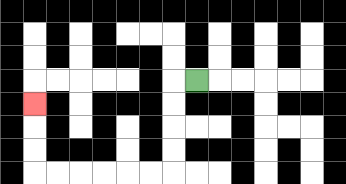{'start': '[8, 3]', 'end': '[1, 4]', 'path_directions': 'L,D,D,D,D,L,L,L,L,L,L,U,U,U', 'path_coordinates': '[[8, 3], [7, 3], [7, 4], [7, 5], [7, 6], [7, 7], [6, 7], [5, 7], [4, 7], [3, 7], [2, 7], [1, 7], [1, 6], [1, 5], [1, 4]]'}